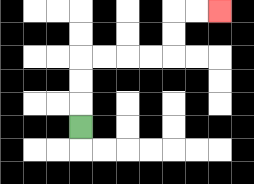{'start': '[3, 5]', 'end': '[9, 0]', 'path_directions': 'U,U,U,R,R,R,R,U,U,R,R', 'path_coordinates': '[[3, 5], [3, 4], [3, 3], [3, 2], [4, 2], [5, 2], [6, 2], [7, 2], [7, 1], [7, 0], [8, 0], [9, 0]]'}